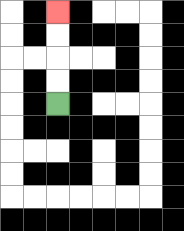{'start': '[2, 4]', 'end': '[2, 0]', 'path_directions': 'U,U,U,U', 'path_coordinates': '[[2, 4], [2, 3], [2, 2], [2, 1], [2, 0]]'}